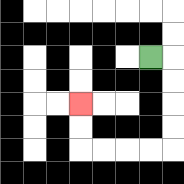{'start': '[6, 2]', 'end': '[3, 4]', 'path_directions': 'R,D,D,D,D,L,L,L,L,U,U', 'path_coordinates': '[[6, 2], [7, 2], [7, 3], [7, 4], [7, 5], [7, 6], [6, 6], [5, 6], [4, 6], [3, 6], [3, 5], [3, 4]]'}